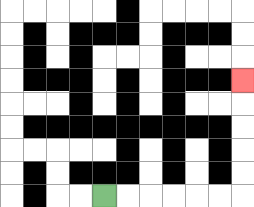{'start': '[4, 8]', 'end': '[10, 3]', 'path_directions': 'R,R,R,R,R,R,U,U,U,U,U', 'path_coordinates': '[[4, 8], [5, 8], [6, 8], [7, 8], [8, 8], [9, 8], [10, 8], [10, 7], [10, 6], [10, 5], [10, 4], [10, 3]]'}